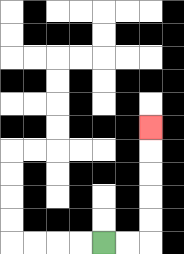{'start': '[4, 10]', 'end': '[6, 5]', 'path_directions': 'R,R,U,U,U,U,U', 'path_coordinates': '[[4, 10], [5, 10], [6, 10], [6, 9], [6, 8], [6, 7], [6, 6], [6, 5]]'}